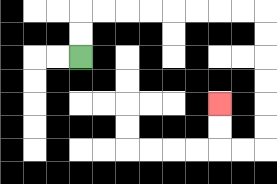{'start': '[3, 2]', 'end': '[9, 4]', 'path_directions': 'U,U,R,R,R,R,R,R,R,R,D,D,D,D,D,D,L,L,U,U', 'path_coordinates': '[[3, 2], [3, 1], [3, 0], [4, 0], [5, 0], [6, 0], [7, 0], [8, 0], [9, 0], [10, 0], [11, 0], [11, 1], [11, 2], [11, 3], [11, 4], [11, 5], [11, 6], [10, 6], [9, 6], [9, 5], [9, 4]]'}